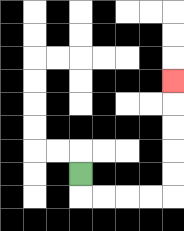{'start': '[3, 7]', 'end': '[7, 3]', 'path_directions': 'D,R,R,R,R,U,U,U,U,U', 'path_coordinates': '[[3, 7], [3, 8], [4, 8], [5, 8], [6, 8], [7, 8], [7, 7], [7, 6], [7, 5], [7, 4], [7, 3]]'}